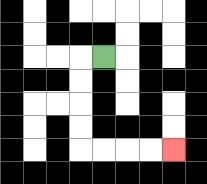{'start': '[4, 2]', 'end': '[7, 6]', 'path_directions': 'L,D,D,D,D,R,R,R,R', 'path_coordinates': '[[4, 2], [3, 2], [3, 3], [3, 4], [3, 5], [3, 6], [4, 6], [5, 6], [6, 6], [7, 6]]'}